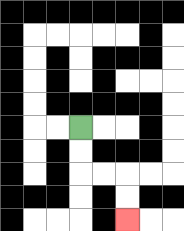{'start': '[3, 5]', 'end': '[5, 9]', 'path_directions': 'D,D,R,R,D,D', 'path_coordinates': '[[3, 5], [3, 6], [3, 7], [4, 7], [5, 7], [5, 8], [5, 9]]'}